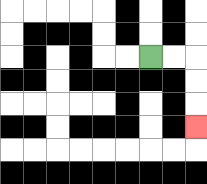{'start': '[6, 2]', 'end': '[8, 5]', 'path_directions': 'R,R,D,D,D', 'path_coordinates': '[[6, 2], [7, 2], [8, 2], [8, 3], [8, 4], [8, 5]]'}